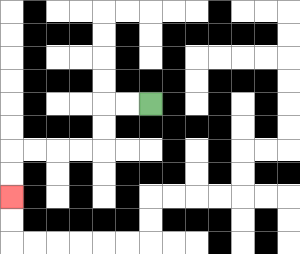{'start': '[6, 4]', 'end': '[0, 8]', 'path_directions': 'L,L,D,D,L,L,L,L,D,D', 'path_coordinates': '[[6, 4], [5, 4], [4, 4], [4, 5], [4, 6], [3, 6], [2, 6], [1, 6], [0, 6], [0, 7], [0, 8]]'}